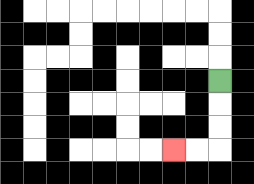{'start': '[9, 3]', 'end': '[7, 6]', 'path_directions': 'D,D,D,L,L', 'path_coordinates': '[[9, 3], [9, 4], [9, 5], [9, 6], [8, 6], [7, 6]]'}